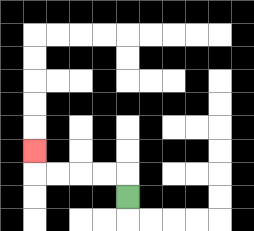{'start': '[5, 8]', 'end': '[1, 6]', 'path_directions': 'U,L,L,L,L,U', 'path_coordinates': '[[5, 8], [5, 7], [4, 7], [3, 7], [2, 7], [1, 7], [1, 6]]'}